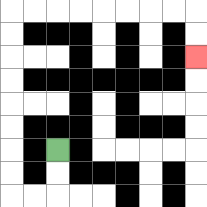{'start': '[2, 6]', 'end': '[8, 2]', 'path_directions': 'D,D,L,L,U,U,U,U,U,U,U,U,R,R,R,R,R,R,R,R,D,D', 'path_coordinates': '[[2, 6], [2, 7], [2, 8], [1, 8], [0, 8], [0, 7], [0, 6], [0, 5], [0, 4], [0, 3], [0, 2], [0, 1], [0, 0], [1, 0], [2, 0], [3, 0], [4, 0], [5, 0], [6, 0], [7, 0], [8, 0], [8, 1], [8, 2]]'}